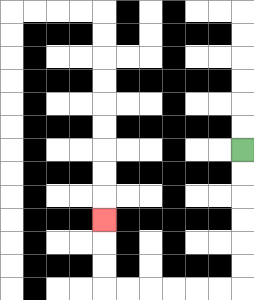{'start': '[10, 6]', 'end': '[4, 9]', 'path_directions': 'D,D,D,D,D,D,L,L,L,L,L,L,U,U,U', 'path_coordinates': '[[10, 6], [10, 7], [10, 8], [10, 9], [10, 10], [10, 11], [10, 12], [9, 12], [8, 12], [7, 12], [6, 12], [5, 12], [4, 12], [4, 11], [4, 10], [4, 9]]'}